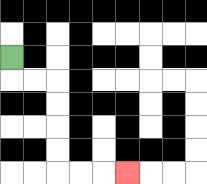{'start': '[0, 2]', 'end': '[5, 7]', 'path_directions': 'D,R,R,D,D,D,D,R,R,R', 'path_coordinates': '[[0, 2], [0, 3], [1, 3], [2, 3], [2, 4], [2, 5], [2, 6], [2, 7], [3, 7], [4, 7], [5, 7]]'}